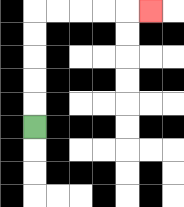{'start': '[1, 5]', 'end': '[6, 0]', 'path_directions': 'U,U,U,U,U,R,R,R,R,R', 'path_coordinates': '[[1, 5], [1, 4], [1, 3], [1, 2], [1, 1], [1, 0], [2, 0], [3, 0], [4, 0], [5, 0], [6, 0]]'}